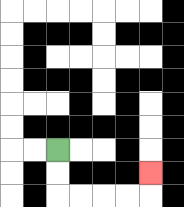{'start': '[2, 6]', 'end': '[6, 7]', 'path_directions': 'D,D,R,R,R,R,U', 'path_coordinates': '[[2, 6], [2, 7], [2, 8], [3, 8], [4, 8], [5, 8], [6, 8], [6, 7]]'}